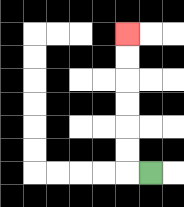{'start': '[6, 7]', 'end': '[5, 1]', 'path_directions': 'L,U,U,U,U,U,U', 'path_coordinates': '[[6, 7], [5, 7], [5, 6], [5, 5], [5, 4], [5, 3], [5, 2], [5, 1]]'}